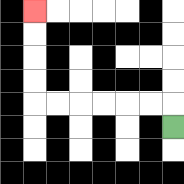{'start': '[7, 5]', 'end': '[1, 0]', 'path_directions': 'U,L,L,L,L,L,L,U,U,U,U', 'path_coordinates': '[[7, 5], [7, 4], [6, 4], [5, 4], [4, 4], [3, 4], [2, 4], [1, 4], [1, 3], [1, 2], [1, 1], [1, 0]]'}